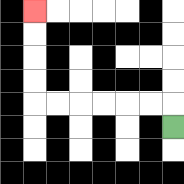{'start': '[7, 5]', 'end': '[1, 0]', 'path_directions': 'U,L,L,L,L,L,L,U,U,U,U', 'path_coordinates': '[[7, 5], [7, 4], [6, 4], [5, 4], [4, 4], [3, 4], [2, 4], [1, 4], [1, 3], [1, 2], [1, 1], [1, 0]]'}